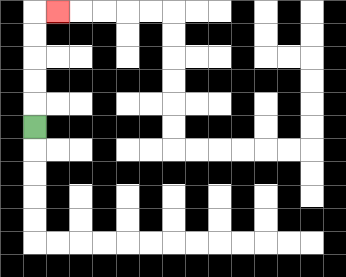{'start': '[1, 5]', 'end': '[2, 0]', 'path_directions': 'U,U,U,U,U,R', 'path_coordinates': '[[1, 5], [1, 4], [1, 3], [1, 2], [1, 1], [1, 0], [2, 0]]'}